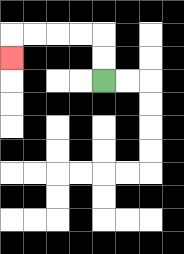{'start': '[4, 3]', 'end': '[0, 2]', 'path_directions': 'U,U,L,L,L,L,D', 'path_coordinates': '[[4, 3], [4, 2], [4, 1], [3, 1], [2, 1], [1, 1], [0, 1], [0, 2]]'}